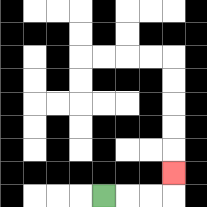{'start': '[4, 8]', 'end': '[7, 7]', 'path_directions': 'R,R,R,U', 'path_coordinates': '[[4, 8], [5, 8], [6, 8], [7, 8], [7, 7]]'}